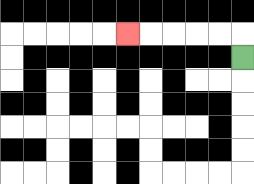{'start': '[10, 2]', 'end': '[5, 1]', 'path_directions': 'U,L,L,L,L,L', 'path_coordinates': '[[10, 2], [10, 1], [9, 1], [8, 1], [7, 1], [6, 1], [5, 1]]'}